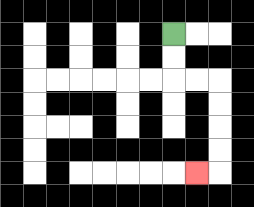{'start': '[7, 1]', 'end': '[8, 7]', 'path_directions': 'D,D,R,R,D,D,D,D,L', 'path_coordinates': '[[7, 1], [7, 2], [7, 3], [8, 3], [9, 3], [9, 4], [9, 5], [9, 6], [9, 7], [8, 7]]'}